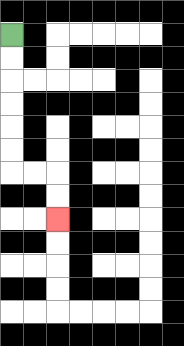{'start': '[0, 1]', 'end': '[2, 9]', 'path_directions': 'D,D,D,D,D,D,R,R,D,D', 'path_coordinates': '[[0, 1], [0, 2], [0, 3], [0, 4], [0, 5], [0, 6], [0, 7], [1, 7], [2, 7], [2, 8], [2, 9]]'}